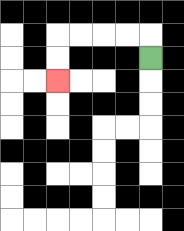{'start': '[6, 2]', 'end': '[2, 3]', 'path_directions': 'U,L,L,L,L,D,D', 'path_coordinates': '[[6, 2], [6, 1], [5, 1], [4, 1], [3, 1], [2, 1], [2, 2], [2, 3]]'}